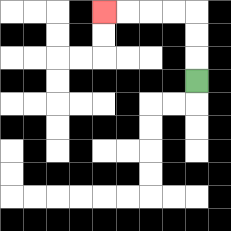{'start': '[8, 3]', 'end': '[4, 0]', 'path_directions': 'U,U,U,L,L,L,L', 'path_coordinates': '[[8, 3], [8, 2], [8, 1], [8, 0], [7, 0], [6, 0], [5, 0], [4, 0]]'}